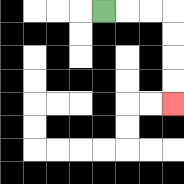{'start': '[4, 0]', 'end': '[7, 4]', 'path_directions': 'R,R,R,D,D,D,D', 'path_coordinates': '[[4, 0], [5, 0], [6, 0], [7, 0], [7, 1], [7, 2], [7, 3], [7, 4]]'}